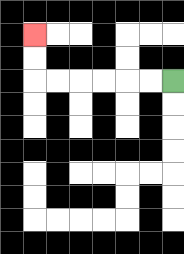{'start': '[7, 3]', 'end': '[1, 1]', 'path_directions': 'L,L,L,L,L,L,U,U', 'path_coordinates': '[[7, 3], [6, 3], [5, 3], [4, 3], [3, 3], [2, 3], [1, 3], [1, 2], [1, 1]]'}